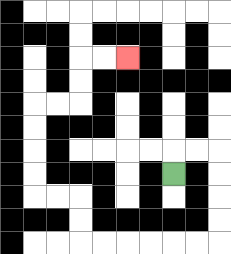{'start': '[7, 7]', 'end': '[5, 2]', 'path_directions': 'U,R,R,D,D,D,D,L,L,L,L,L,L,U,U,L,L,U,U,U,U,R,R,U,U,R,R', 'path_coordinates': '[[7, 7], [7, 6], [8, 6], [9, 6], [9, 7], [9, 8], [9, 9], [9, 10], [8, 10], [7, 10], [6, 10], [5, 10], [4, 10], [3, 10], [3, 9], [3, 8], [2, 8], [1, 8], [1, 7], [1, 6], [1, 5], [1, 4], [2, 4], [3, 4], [3, 3], [3, 2], [4, 2], [5, 2]]'}